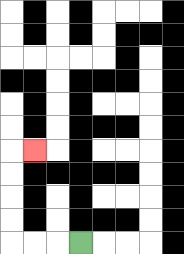{'start': '[3, 10]', 'end': '[1, 6]', 'path_directions': 'L,L,L,U,U,U,U,R', 'path_coordinates': '[[3, 10], [2, 10], [1, 10], [0, 10], [0, 9], [0, 8], [0, 7], [0, 6], [1, 6]]'}